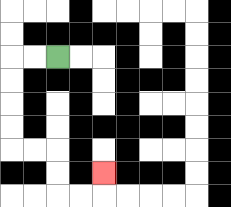{'start': '[2, 2]', 'end': '[4, 7]', 'path_directions': 'L,L,D,D,D,D,R,R,D,D,R,R,U', 'path_coordinates': '[[2, 2], [1, 2], [0, 2], [0, 3], [0, 4], [0, 5], [0, 6], [1, 6], [2, 6], [2, 7], [2, 8], [3, 8], [4, 8], [4, 7]]'}